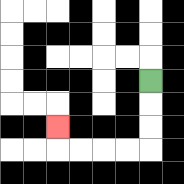{'start': '[6, 3]', 'end': '[2, 5]', 'path_directions': 'D,D,D,L,L,L,L,U', 'path_coordinates': '[[6, 3], [6, 4], [6, 5], [6, 6], [5, 6], [4, 6], [3, 6], [2, 6], [2, 5]]'}